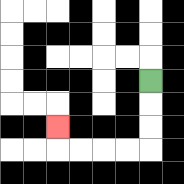{'start': '[6, 3]', 'end': '[2, 5]', 'path_directions': 'D,D,D,L,L,L,L,U', 'path_coordinates': '[[6, 3], [6, 4], [6, 5], [6, 6], [5, 6], [4, 6], [3, 6], [2, 6], [2, 5]]'}